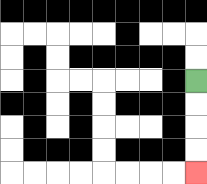{'start': '[8, 3]', 'end': '[8, 7]', 'path_directions': 'D,D,D,D', 'path_coordinates': '[[8, 3], [8, 4], [8, 5], [8, 6], [8, 7]]'}